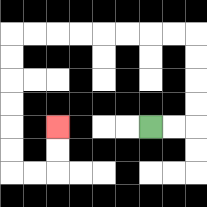{'start': '[6, 5]', 'end': '[2, 5]', 'path_directions': 'R,R,U,U,U,U,L,L,L,L,L,L,L,L,D,D,D,D,D,D,R,R,U,U', 'path_coordinates': '[[6, 5], [7, 5], [8, 5], [8, 4], [8, 3], [8, 2], [8, 1], [7, 1], [6, 1], [5, 1], [4, 1], [3, 1], [2, 1], [1, 1], [0, 1], [0, 2], [0, 3], [0, 4], [0, 5], [0, 6], [0, 7], [1, 7], [2, 7], [2, 6], [2, 5]]'}